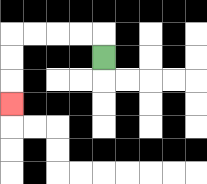{'start': '[4, 2]', 'end': '[0, 4]', 'path_directions': 'U,L,L,L,L,D,D,D', 'path_coordinates': '[[4, 2], [4, 1], [3, 1], [2, 1], [1, 1], [0, 1], [0, 2], [0, 3], [0, 4]]'}